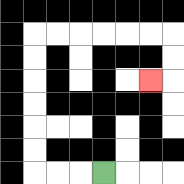{'start': '[4, 7]', 'end': '[6, 3]', 'path_directions': 'L,L,L,U,U,U,U,U,U,R,R,R,R,R,R,D,D,L', 'path_coordinates': '[[4, 7], [3, 7], [2, 7], [1, 7], [1, 6], [1, 5], [1, 4], [1, 3], [1, 2], [1, 1], [2, 1], [3, 1], [4, 1], [5, 1], [6, 1], [7, 1], [7, 2], [7, 3], [6, 3]]'}